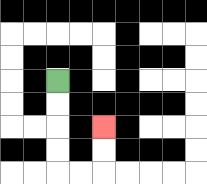{'start': '[2, 3]', 'end': '[4, 5]', 'path_directions': 'D,D,D,D,R,R,U,U', 'path_coordinates': '[[2, 3], [2, 4], [2, 5], [2, 6], [2, 7], [3, 7], [4, 7], [4, 6], [4, 5]]'}